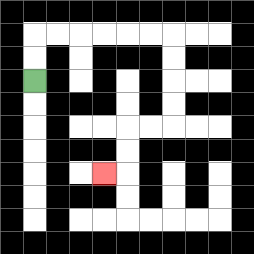{'start': '[1, 3]', 'end': '[4, 7]', 'path_directions': 'U,U,R,R,R,R,R,R,D,D,D,D,L,L,D,D,L', 'path_coordinates': '[[1, 3], [1, 2], [1, 1], [2, 1], [3, 1], [4, 1], [5, 1], [6, 1], [7, 1], [7, 2], [7, 3], [7, 4], [7, 5], [6, 5], [5, 5], [5, 6], [5, 7], [4, 7]]'}